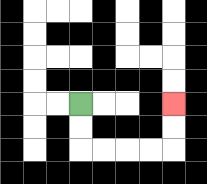{'start': '[3, 4]', 'end': '[7, 4]', 'path_directions': 'D,D,R,R,R,R,U,U', 'path_coordinates': '[[3, 4], [3, 5], [3, 6], [4, 6], [5, 6], [6, 6], [7, 6], [7, 5], [7, 4]]'}